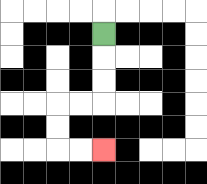{'start': '[4, 1]', 'end': '[4, 6]', 'path_directions': 'D,D,D,L,L,D,D,R,R', 'path_coordinates': '[[4, 1], [4, 2], [4, 3], [4, 4], [3, 4], [2, 4], [2, 5], [2, 6], [3, 6], [4, 6]]'}